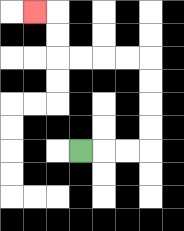{'start': '[3, 6]', 'end': '[1, 0]', 'path_directions': 'R,R,R,U,U,U,U,L,L,L,L,U,U,L', 'path_coordinates': '[[3, 6], [4, 6], [5, 6], [6, 6], [6, 5], [6, 4], [6, 3], [6, 2], [5, 2], [4, 2], [3, 2], [2, 2], [2, 1], [2, 0], [1, 0]]'}